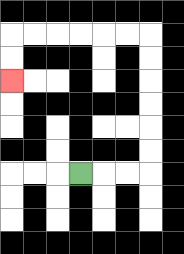{'start': '[3, 7]', 'end': '[0, 3]', 'path_directions': 'R,R,R,U,U,U,U,U,U,L,L,L,L,L,L,D,D', 'path_coordinates': '[[3, 7], [4, 7], [5, 7], [6, 7], [6, 6], [6, 5], [6, 4], [6, 3], [6, 2], [6, 1], [5, 1], [4, 1], [3, 1], [2, 1], [1, 1], [0, 1], [0, 2], [0, 3]]'}